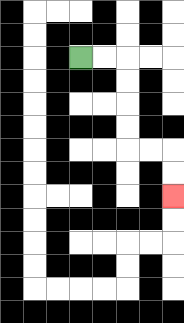{'start': '[3, 2]', 'end': '[7, 8]', 'path_directions': 'R,R,D,D,D,D,R,R,D,D', 'path_coordinates': '[[3, 2], [4, 2], [5, 2], [5, 3], [5, 4], [5, 5], [5, 6], [6, 6], [7, 6], [7, 7], [7, 8]]'}